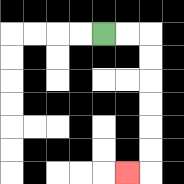{'start': '[4, 1]', 'end': '[5, 7]', 'path_directions': 'R,R,D,D,D,D,D,D,L', 'path_coordinates': '[[4, 1], [5, 1], [6, 1], [6, 2], [6, 3], [6, 4], [6, 5], [6, 6], [6, 7], [5, 7]]'}